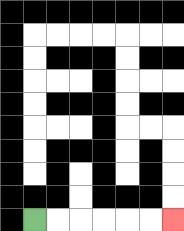{'start': '[1, 9]', 'end': '[7, 9]', 'path_directions': 'R,R,R,R,R,R', 'path_coordinates': '[[1, 9], [2, 9], [3, 9], [4, 9], [5, 9], [6, 9], [7, 9]]'}